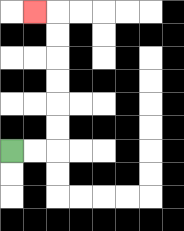{'start': '[0, 6]', 'end': '[1, 0]', 'path_directions': 'R,R,U,U,U,U,U,U,L', 'path_coordinates': '[[0, 6], [1, 6], [2, 6], [2, 5], [2, 4], [2, 3], [2, 2], [2, 1], [2, 0], [1, 0]]'}